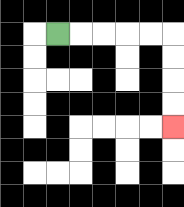{'start': '[2, 1]', 'end': '[7, 5]', 'path_directions': 'R,R,R,R,R,D,D,D,D', 'path_coordinates': '[[2, 1], [3, 1], [4, 1], [5, 1], [6, 1], [7, 1], [7, 2], [7, 3], [7, 4], [7, 5]]'}